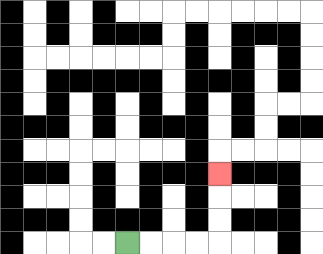{'start': '[5, 10]', 'end': '[9, 7]', 'path_directions': 'R,R,R,R,U,U,U', 'path_coordinates': '[[5, 10], [6, 10], [7, 10], [8, 10], [9, 10], [9, 9], [9, 8], [9, 7]]'}